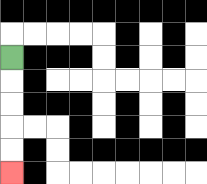{'start': '[0, 2]', 'end': '[0, 7]', 'path_directions': 'D,D,D,D,D', 'path_coordinates': '[[0, 2], [0, 3], [0, 4], [0, 5], [0, 6], [0, 7]]'}